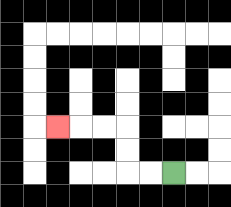{'start': '[7, 7]', 'end': '[2, 5]', 'path_directions': 'L,L,U,U,L,L,L', 'path_coordinates': '[[7, 7], [6, 7], [5, 7], [5, 6], [5, 5], [4, 5], [3, 5], [2, 5]]'}